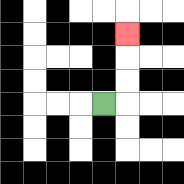{'start': '[4, 4]', 'end': '[5, 1]', 'path_directions': 'R,U,U,U', 'path_coordinates': '[[4, 4], [5, 4], [5, 3], [5, 2], [5, 1]]'}